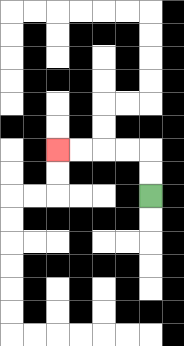{'start': '[6, 8]', 'end': '[2, 6]', 'path_directions': 'U,U,L,L,L,L', 'path_coordinates': '[[6, 8], [6, 7], [6, 6], [5, 6], [4, 6], [3, 6], [2, 6]]'}